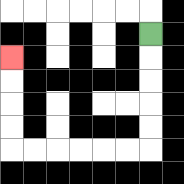{'start': '[6, 1]', 'end': '[0, 2]', 'path_directions': 'D,D,D,D,D,L,L,L,L,L,L,U,U,U,U', 'path_coordinates': '[[6, 1], [6, 2], [6, 3], [6, 4], [6, 5], [6, 6], [5, 6], [4, 6], [3, 6], [2, 6], [1, 6], [0, 6], [0, 5], [0, 4], [0, 3], [0, 2]]'}